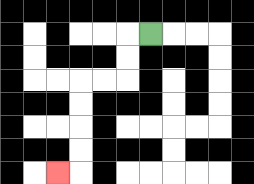{'start': '[6, 1]', 'end': '[2, 7]', 'path_directions': 'L,D,D,L,L,D,D,D,D,L', 'path_coordinates': '[[6, 1], [5, 1], [5, 2], [5, 3], [4, 3], [3, 3], [3, 4], [3, 5], [3, 6], [3, 7], [2, 7]]'}